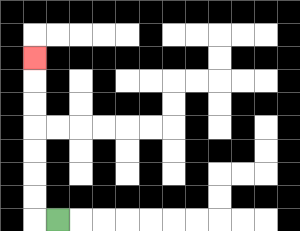{'start': '[2, 9]', 'end': '[1, 2]', 'path_directions': 'L,U,U,U,U,U,U,U', 'path_coordinates': '[[2, 9], [1, 9], [1, 8], [1, 7], [1, 6], [1, 5], [1, 4], [1, 3], [1, 2]]'}